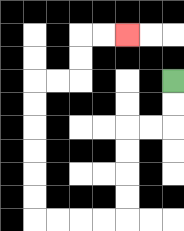{'start': '[7, 3]', 'end': '[5, 1]', 'path_directions': 'D,D,L,L,D,D,D,D,L,L,L,L,U,U,U,U,U,U,R,R,U,U,R,R', 'path_coordinates': '[[7, 3], [7, 4], [7, 5], [6, 5], [5, 5], [5, 6], [5, 7], [5, 8], [5, 9], [4, 9], [3, 9], [2, 9], [1, 9], [1, 8], [1, 7], [1, 6], [1, 5], [1, 4], [1, 3], [2, 3], [3, 3], [3, 2], [3, 1], [4, 1], [5, 1]]'}